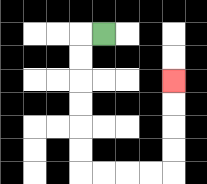{'start': '[4, 1]', 'end': '[7, 3]', 'path_directions': 'L,D,D,D,D,D,D,R,R,R,R,U,U,U,U', 'path_coordinates': '[[4, 1], [3, 1], [3, 2], [3, 3], [3, 4], [3, 5], [3, 6], [3, 7], [4, 7], [5, 7], [6, 7], [7, 7], [7, 6], [7, 5], [7, 4], [7, 3]]'}